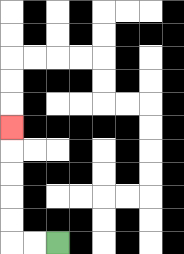{'start': '[2, 10]', 'end': '[0, 5]', 'path_directions': 'L,L,U,U,U,U,U', 'path_coordinates': '[[2, 10], [1, 10], [0, 10], [0, 9], [0, 8], [0, 7], [0, 6], [0, 5]]'}